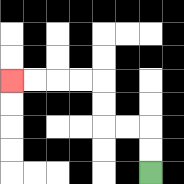{'start': '[6, 7]', 'end': '[0, 3]', 'path_directions': 'U,U,L,L,U,U,L,L,L,L', 'path_coordinates': '[[6, 7], [6, 6], [6, 5], [5, 5], [4, 5], [4, 4], [4, 3], [3, 3], [2, 3], [1, 3], [0, 3]]'}